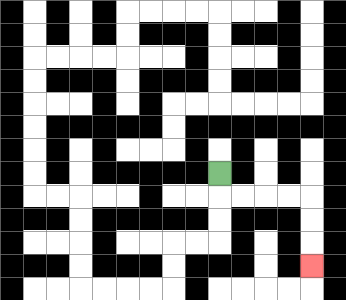{'start': '[9, 7]', 'end': '[13, 11]', 'path_directions': 'D,R,R,R,R,D,D,D', 'path_coordinates': '[[9, 7], [9, 8], [10, 8], [11, 8], [12, 8], [13, 8], [13, 9], [13, 10], [13, 11]]'}